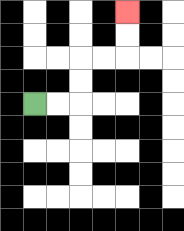{'start': '[1, 4]', 'end': '[5, 0]', 'path_directions': 'R,R,U,U,R,R,U,U', 'path_coordinates': '[[1, 4], [2, 4], [3, 4], [3, 3], [3, 2], [4, 2], [5, 2], [5, 1], [5, 0]]'}